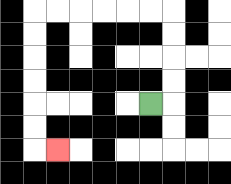{'start': '[6, 4]', 'end': '[2, 6]', 'path_directions': 'R,U,U,U,U,L,L,L,L,L,L,D,D,D,D,D,D,R', 'path_coordinates': '[[6, 4], [7, 4], [7, 3], [7, 2], [7, 1], [7, 0], [6, 0], [5, 0], [4, 0], [3, 0], [2, 0], [1, 0], [1, 1], [1, 2], [1, 3], [1, 4], [1, 5], [1, 6], [2, 6]]'}